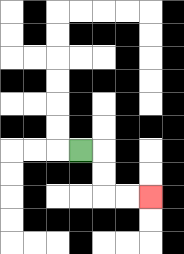{'start': '[3, 6]', 'end': '[6, 8]', 'path_directions': 'R,D,D,R,R', 'path_coordinates': '[[3, 6], [4, 6], [4, 7], [4, 8], [5, 8], [6, 8]]'}